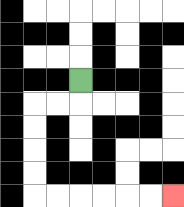{'start': '[3, 3]', 'end': '[7, 8]', 'path_directions': 'D,L,L,D,D,D,D,R,R,R,R,R,R', 'path_coordinates': '[[3, 3], [3, 4], [2, 4], [1, 4], [1, 5], [1, 6], [1, 7], [1, 8], [2, 8], [3, 8], [4, 8], [5, 8], [6, 8], [7, 8]]'}